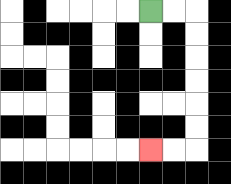{'start': '[6, 0]', 'end': '[6, 6]', 'path_directions': 'R,R,D,D,D,D,D,D,L,L', 'path_coordinates': '[[6, 0], [7, 0], [8, 0], [8, 1], [8, 2], [8, 3], [8, 4], [8, 5], [8, 6], [7, 6], [6, 6]]'}